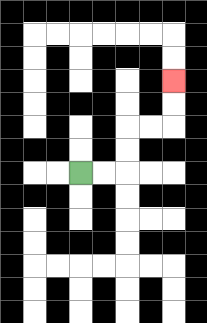{'start': '[3, 7]', 'end': '[7, 3]', 'path_directions': 'R,R,U,U,R,R,U,U', 'path_coordinates': '[[3, 7], [4, 7], [5, 7], [5, 6], [5, 5], [6, 5], [7, 5], [7, 4], [7, 3]]'}